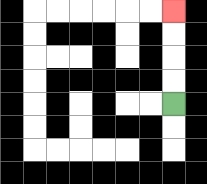{'start': '[7, 4]', 'end': '[7, 0]', 'path_directions': 'U,U,U,U', 'path_coordinates': '[[7, 4], [7, 3], [7, 2], [7, 1], [7, 0]]'}